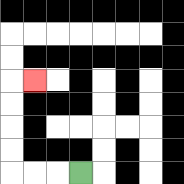{'start': '[3, 7]', 'end': '[1, 3]', 'path_directions': 'L,L,L,U,U,U,U,R', 'path_coordinates': '[[3, 7], [2, 7], [1, 7], [0, 7], [0, 6], [0, 5], [0, 4], [0, 3], [1, 3]]'}